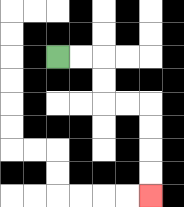{'start': '[2, 2]', 'end': '[6, 8]', 'path_directions': 'R,R,D,D,R,R,D,D,D,D', 'path_coordinates': '[[2, 2], [3, 2], [4, 2], [4, 3], [4, 4], [5, 4], [6, 4], [6, 5], [6, 6], [6, 7], [6, 8]]'}